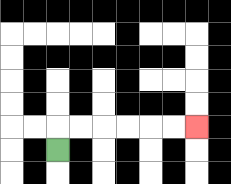{'start': '[2, 6]', 'end': '[8, 5]', 'path_directions': 'U,R,R,R,R,R,R', 'path_coordinates': '[[2, 6], [2, 5], [3, 5], [4, 5], [5, 5], [6, 5], [7, 5], [8, 5]]'}